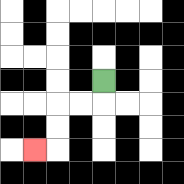{'start': '[4, 3]', 'end': '[1, 6]', 'path_directions': 'D,L,L,D,D,L', 'path_coordinates': '[[4, 3], [4, 4], [3, 4], [2, 4], [2, 5], [2, 6], [1, 6]]'}